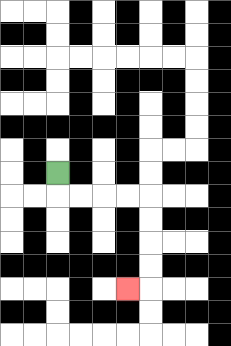{'start': '[2, 7]', 'end': '[5, 12]', 'path_directions': 'D,R,R,R,R,D,D,D,D,L', 'path_coordinates': '[[2, 7], [2, 8], [3, 8], [4, 8], [5, 8], [6, 8], [6, 9], [6, 10], [6, 11], [6, 12], [5, 12]]'}